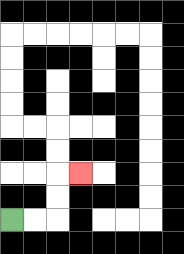{'start': '[0, 9]', 'end': '[3, 7]', 'path_directions': 'R,R,U,U,R', 'path_coordinates': '[[0, 9], [1, 9], [2, 9], [2, 8], [2, 7], [3, 7]]'}